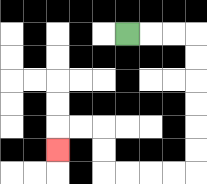{'start': '[5, 1]', 'end': '[2, 6]', 'path_directions': 'R,R,R,D,D,D,D,D,D,L,L,L,L,U,U,L,L,D', 'path_coordinates': '[[5, 1], [6, 1], [7, 1], [8, 1], [8, 2], [8, 3], [8, 4], [8, 5], [8, 6], [8, 7], [7, 7], [6, 7], [5, 7], [4, 7], [4, 6], [4, 5], [3, 5], [2, 5], [2, 6]]'}